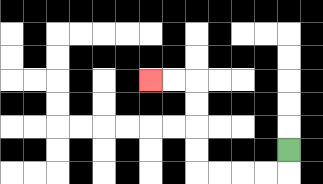{'start': '[12, 6]', 'end': '[6, 3]', 'path_directions': 'D,L,L,L,L,U,U,U,U,L,L', 'path_coordinates': '[[12, 6], [12, 7], [11, 7], [10, 7], [9, 7], [8, 7], [8, 6], [8, 5], [8, 4], [8, 3], [7, 3], [6, 3]]'}